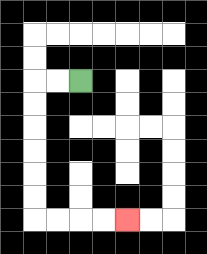{'start': '[3, 3]', 'end': '[5, 9]', 'path_directions': 'L,L,D,D,D,D,D,D,R,R,R,R', 'path_coordinates': '[[3, 3], [2, 3], [1, 3], [1, 4], [1, 5], [1, 6], [1, 7], [1, 8], [1, 9], [2, 9], [3, 9], [4, 9], [5, 9]]'}